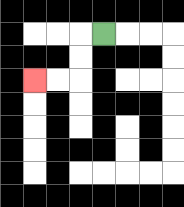{'start': '[4, 1]', 'end': '[1, 3]', 'path_directions': 'L,D,D,L,L', 'path_coordinates': '[[4, 1], [3, 1], [3, 2], [3, 3], [2, 3], [1, 3]]'}